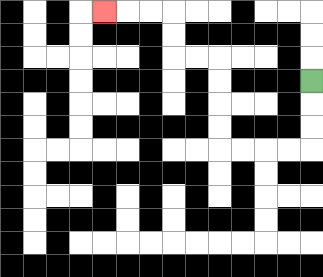{'start': '[13, 3]', 'end': '[4, 0]', 'path_directions': 'D,D,D,L,L,L,L,U,U,U,U,L,L,U,U,L,L,L', 'path_coordinates': '[[13, 3], [13, 4], [13, 5], [13, 6], [12, 6], [11, 6], [10, 6], [9, 6], [9, 5], [9, 4], [9, 3], [9, 2], [8, 2], [7, 2], [7, 1], [7, 0], [6, 0], [5, 0], [4, 0]]'}